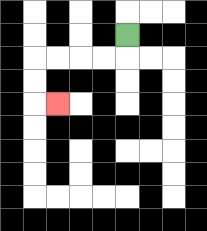{'start': '[5, 1]', 'end': '[2, 4]', 'path_directions': 'D,L,L,L,L,D,D,R', 'path_coordinates': '[[5, 1], [5, 2], [4, 2], [3, 2], [2, 2], [1, 2], [1, 3], [1, 4], [2, 4]]'}